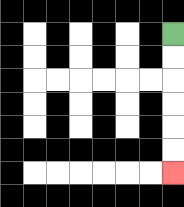{'start': '[7, 1]', 'end': '[7, 7]', 'path_directions': 'D,D,D,D,D,D', 'path_coordinates': '[[7, 1], [7, 2], [7, 3], [7, 4], [7, 5], [7, 6], [7, 7]]'}